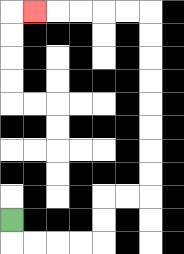{'start': '[0, 9]', 'end': '[1, 0]', 'path_directions': 'D,R,R,R,R,U,U,R,R,U,U,U,U,U,U,U,U,L,L,L,L,L', 'path_coordinates': '[[0, 9], [0, 10], [1, 10], [2, 10], [3, 10], [4, 10], [4, 9], [4, 8], [5, 8], [6, 8], [6, 7], [6, 6], [6, 5], [6, 4], [6, 3], [6, 2], [6, 1], [6, 0], [5, 0], [4, 0], [3, 0], [2, 0], [1, 0]]'}